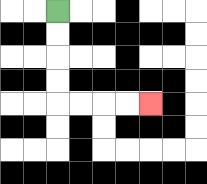{'start': '[2, 0]', 'end': '[6, 4]', 'path_directions': 'D,D,D,D,R,R,R,R', 'path_coordinates': '[[2, 0], [2, 1], [2, 2], [2, 3], [2, 4], [3, 4], [4, 4], [5, 4], [6, 4]]'}